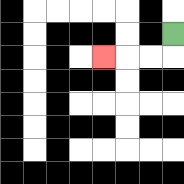{'start': '[7, 1]', 'end': '[4, 2]', 'path_directions': 'D,L,L,L', 'path_coordinates': '[[7, 1], [7, 2], [6, 2], [5, 2], [4, 2]]'}